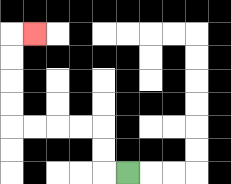{'start': '[5, 7]', 'end': '[1, 1]', 'path_directions': 'L,U,U,L,L,L,L,U,U,U,U,R', 'path_coordinates': '[[5, 7], [4, 7], [4, 6], [4, 5], [3, 5], [2, 5], [1, 5], [0, 5], [0, 4], [0, 3], [0, 2], [0, 1], [1, 1]]'}